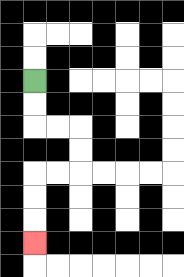{'start': '[1, 3]', 'end': '[1, 10]', 'path_directions': 'D,D,R,R,D,D,L,L,D,D,D', 'path_coordinates': '[[1, 3], [1, 4], [1, 5], [2, 5], [3, 5], [3, 6], [3, 7], [2, 7], [1, 7], [1, 8], [1, 9], [1, 10]]'}